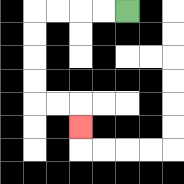{'start': '[5, 0]', 'end': '[3, 5]', 'path_directions': 'L,L,L,L,D,D,D,D,R,R,D', 'path_coordinates': '[[5, 0], [4, 0], [3, 0], [2, 0], [1, 0], [1, 1], [1, 2], [1, 3], [1, 4], [2, 4], [3, 4], [3, 5]]'}